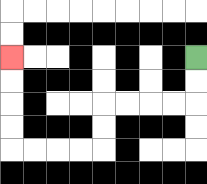{'start': '[8, 2]', 'end': '[0, 2]', 'path_directions': 'D,D,L,L,L,L,D,D,L,L,L,L,U,U,U,U', 'path_coordinates': '[[8, 2], [8, 3], [8, 4], [7, 4], [6, 4], [5, 4], [4, 4], [4, 5], [4, 6], [3, 6], [2, 6], [1, 6], [0, 6], [0, 5], [0, 4], [0, 3], [0, 2]]'}